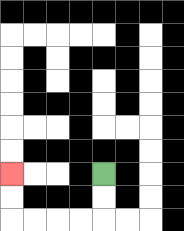{'start': '[4, 7]', 'end': '[0, 7]', 'path_directions': 'D,D,L,L,L,L,U,U', 'path_coordinates': '[[4, 7], [4, 8], [4, 9], [3, 9], [2, 9], [1, 9], [0, 9], [0, 8], [0, 7]]'}